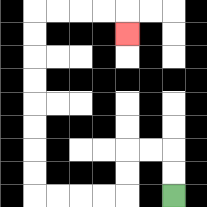{'start': '[7, 8]', 'end': '[5, 1]', 'path_directions': 'U,U,L,L,D,D,L,L,L,L,U,U,U,U,U,U,U,U,R,R,R,R,D', 'path_coordinates': '[[7, 8], [7, 7], [7, 6], [6, 6], [5, 6], [5, 7], [5, 8], [4, 8], [3, 8], [2, 8], [1, 8], [1, 7], [1, 6], [1, 5], [1, 4], [1, 3], [1, 2], [1, 1], [1, 0], [2, 0], [3, 0], [4, 0], [5, 0], [5, 1]]'}